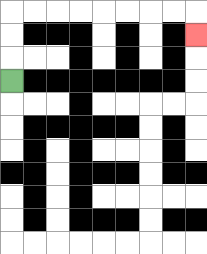{'start': '[0, 3]', 'end': '[8, 1]', 'path_directions': 'U,U,U,R,R,R,R,R,R,R,R,D', 'path_coordinates': '[[0, 3], [0, 2], [0, 1], [0, 0], [1, 0], [2, 0], [3, 0], [4, 0], [5, 0], [6, 0], [7, 0], [8, 0], [8, 1]]'}